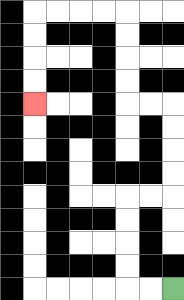{'start': '[7, 12]', 'end': '[1, 4]', 'path_directions': 'L,L,U,U,U,U,R,R,U,U,U,U,L,L,U,U,U,U,L,L,L,L,D,D,D,D', 'path_coordinates': '[[7, 12], [6, 12], [5, 12], [5, 11], [5, 10], [5, 9], [5, 8], [6, 8], [7, 8], [7, 7], [7, 6], [7, 5], [7, 4], [6, 4], [5, 4], [5, 3], [5, 2], [5, 1], [5, 0], [4, 0], [3, 0], [2, 0], [1, 0], [1, 1], [1, 2], [1, 3], [1, 4]]'}